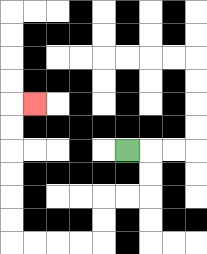{'start': '[5, 6]', 'end': '[1, 4]', 'path_directions': 'R,D,D,L,L,D,D,L,L,L,L,U,U,U,U,U,U,R', 'path_coordinates': '[[5, 6], [6, 6], [6, 7], [6, 8], [5, 8], [4, 8], [4, 9], [4, 10], [3, 10], [2, 10], [1, 10], [0, 10], [0, 9], [0, 8], [0, 7], [0, 6], [0, 5], [0, 4], [1, 4]]'}